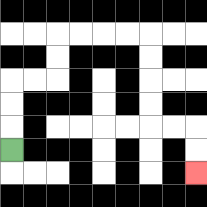{'start': '[0, 6]', 'end': '[8, 7]', 'path_directions': 'U,U,U,R,R,U,U,R,R,R,R,D,D,D,D,R,R,D,D', 'path_coordinates': '[[0, 6], [0, 5], [0, 4], [0, 3], [1, 3], [2, 3], [2, 2], [2, 1], [3, 1], [4, 1], [5, 1], [6, 1], [6, 2], [6, 3], [6, 4], [6, 5], [7, 5], [8, 5], [8, 6], [8, 7]]'}